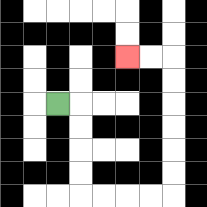{'start': '[2, 4]', 'end': '[5, 2]', 'path_directions': 'R,D,D,D,D,R,R,R,R,U,U,U,U,U,U,L,L', 'path_coordinates': '[[2, 4], [3, 4], [3, 5], [3, 6], [3, 7], [3, 8], [4, 8], [5, 8], [6, 8], [7, 8], [7, 7], [7, 6], [7, 5], [7, 4], [7, 3], [7, 2], [6, 2], [5, 2]]'}